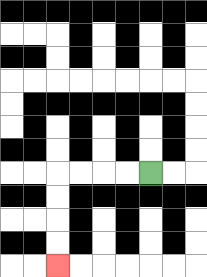{'start': '[6, 7]', 'end': '[2, 11]', 'path_directions': 'L,L,L,L,D,D,D,D', 'path_coordinates': '[[6, 7], [5, 7], [4, 7], [3, 7], [2, 7], [2, 8], [2, 9], [2, 10], [2, 11]]'}